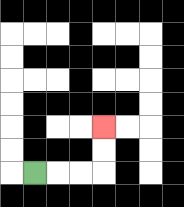{'start': '[1, 7]', 'end': '[4, 5]', 'path_directions': 'R,R,R,U,U', 'path_coordinates': '[[1, 7], [2, 7], [3, 7], [4, 7], [4, 6], [4, 5]]'}